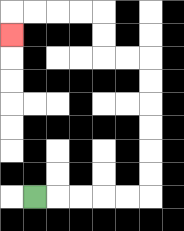{'start': '[1, 8]', 'end': '[0, 1]', 'path_directions': 'R,R,R,R,R,U,U,U,U,U,U,L,L,U,U,L,L,L,L,D', 'path_coordinates': '[[1, 8], [2, 8], [3, 8], [4, 8], [5, 8], [6, 8], [6, 7], [6, 6], [6, 5], [6, 4], [6, 3], [6, 2], [5, 2], [4, 2], [4, 1], [4, 0], [3, 0], [2, 0], [1, 0], [0, 0], [0, 1]]'}